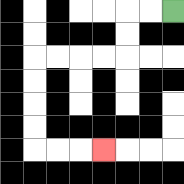{'start': '[7, 0]', 'end': '[4, 6]', 'path_directions': 'L,L,D,D,L,L,L,L,D,D,D,D,R,R,R', 'path_coordinates': '[[7, 0], [6, 0], [5, 0], [5, 1], [5, 2], [4, 2], [3, 2], [2, 2], [1, 2], [1, 3], [1, 4], [1, 5], [1, 6], [2, 6], [3, 6], [4, 6]]'}